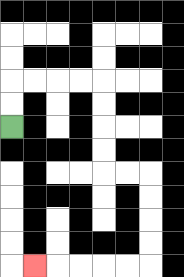{'start': '[0, 5]', 'end': '[1, 11]', 'path_directions': 'U,U,R,R,R,R,D,D,D,D,R,R,D,D,D,D,L,L,L,L,L', 'path_coordinates': '[[0, 5], [0, 4], [0, 3], [1, 3], [2, 3], [3, 3], [4, 3], [4, 4], [4, 5], [4, 6], [4, 7], [5, 7], [6, 7], [6, 8], [6, 9], [6, 10], [6, 11], [5, 11], [4, 11], [3, 11], [2, 11], [1, 11]]'}